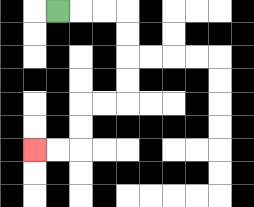{'start': '[2, 0]', 'end': '[1, 6]', 'path_directions': 'R,R,R,D,D,D,D,L,L,D,D,L,L', 'path_coordinates': '[[2, 0], [3, 0], [4, 0], [5, 0], [5, 1], [5, 2], [5, 3], [5, 4], [4, 4], [3, 4], [3, 5], [3, 6], [2, 6], [1, 6]]'}